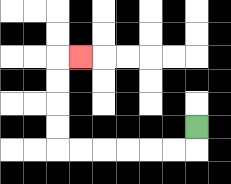{'start': '[8, 5]', 'end': '[3, 2]', 'path_directions': 'D,L,L,L,L,L,L,U,U,U,U,R', 'path_coordinates': '[[8, 5], [8, 6], [7, 6], [6, 6], [5, 6], [4, 6], [3, 6], [2, 6], [2, 5], [2, 4], [2, 3], [2, 2], [3, 2]]'}